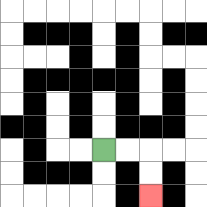{'start': '[4, 6]', 'end': '[6, 8]', 'path_directions': 'R,R,D,D', 'path_coordinates': '[[4, 6], [5, 6], [6, 6], [6, 7], [6, 8]]'}